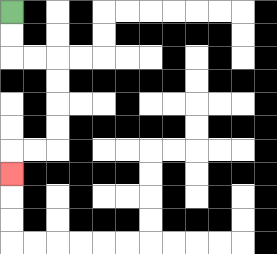{'start': '[0, 0]', 'end': '[0, 7]', 'path_directions': 'D,D,R,R,D,D,D,D,L,L,D', 'path_coordinates': '[[0, 0], [0, 1], [0, 2], [1, 2], [2, 2], [2, 3], [2, 4], [2, 5], [2, 6], [1, 6], [0, 6], [0, 7]]'}